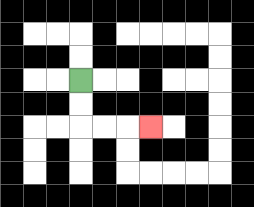{'start': '[3, 3]', 'end': '[6, 5]', 'path_directions': 'D,D,R,R,R', 'path_coordinates': '[[3, 3], [3, 4], [3, 5], [4, 5], [5, 5], [6, 5]]'}